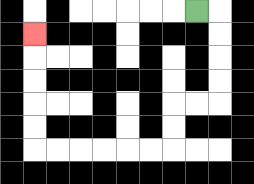{'start': '[8, 0]', 'end': '[1, 1]', 'path_directions': 'R,D,D,D,D,L,L,D,D,L,L,L,L,L,L,U,U,U,U,U', 'path_coordinates': '[[8, 0], [9, 0], [9, 1], [9, 2], [9, 3], [9, 4], [8, 4], [7, 4], [7, 5], [7, 6], [6, 6], [5, 6], [4, 6], [3, 6], [2, 6], [1, 6], [1, 5], [1, 4], [1, 3], [1, 2], [1, 1]]'}